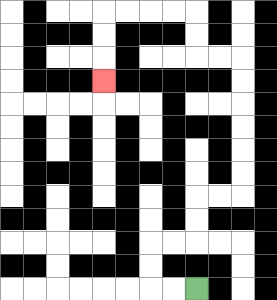{'start': '[8, 12]', 'end': '[4, 3]', 'path_directions': 'L,L,U,U,R,R,U,U,R,R,U,U,U,U,U,U,L,L,U,U,L,L,L,L,D,D,D', 'path_coordinates': '[[8, 12], [7, 12], [6, 12], [6, 11], [6, 10], [7, 10], [8, 10], [8, 9], [8, 8], [9, 8], [10, 8], [10, 7], [10, 6], [10, 5], [10, 4], [10, 3], [10, 2], [9, 2], [8, 2], [8, 1], [8, 0], [7, 0], [6, 0], [5, 0], [4, 0], [4, 1], [4, 2], [4, 3]]'}